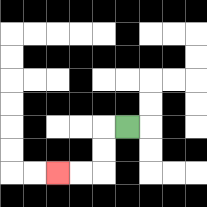{'start': '[5, 5]', 'end': '[2, 7]', 'path_directions': 'L,D,D,L,L', 'path_coordinates': '[[5, 5], [4, 5], [4, 6], [4, 7], [3, 7], [2, 7]]'}